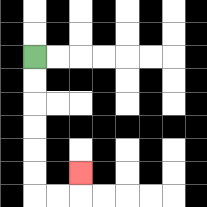{'start': '[1, 2]', 'end': '[3, 7]', 'path_directions': 'D,D,D,D,D,D,R,R,U', 'path_coordinates': '[[1, 2], [1, 3], [1, 4], [1, 5], [1, 6], [1, 7], [1, 8], [2, 8], [3, 8], [3, 7]]'}